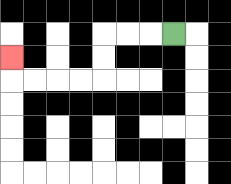{'start': '[7, 1]', 'end': '[0, 2]', 'path_directions': 'L,L,L,D,D,L,L,L,L,U', 'path_coordinates': '[[7, 1], [6, 1], [5, 1], [4, 1], [4, 2], [4, 3], [3, 3], [2, 3], [1, 3], [0, 3], [0, 2]]'}